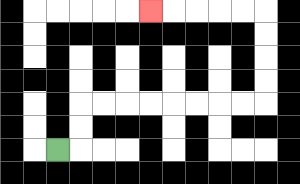{'start': '[2, 6]', 'end': '[6, 0]', 'path_directions': 'R,U,U,R,R,R,R,R,R,R,R,U,U,U,U,L,L,L,L,L', 'path_coordinates': '[[2, 6], [3, 6], [3, 5], [3, 4], [4, 4], [5, 4], [6, 4], [7, 4], [8, 4], [9, 4], [10, 4], [11, 4], [11, 3], [11, 2], [11, 1], [11, 0], [10, 0], [9, 0], [8, 0], [7, 0], [6, 0]]'}